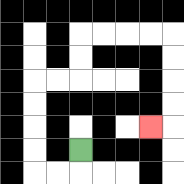{'start': '[3, 6]', 'end': '[6, 5]', 'path_directions': 'D,L,L,U,U,U,U,R,R,U,U,R,R,R,R,D,D,D,D,L', 'path_coordinates': '[[3, 6], [3, 7], [2, 7], [1, 7], [1, 6], [1, 5], [1, 4], [1, 3], [2, 3], [3, 3], [3, 2], [3, 1], [4, 1], [5, 1], [6, 1], [7, 1], [7, 2], [7, 3], [7, 4], [7, 5], [6, 5]]'}